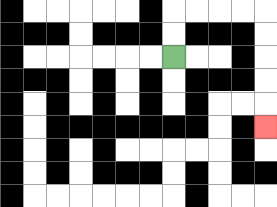{'start': '[7, 2]', 'end': '[11, 5]', 'path_directions': 'U,U,R,R,R,R,D,D,D,D,D', 'path_coordinates': '[[7, 2], [7, 1], [7, 0], [8, 0], [9, 0], [10, 0], [11, 0], [11, 1], [11, 2], [11, 3], [11, 4], [11, 5]]'}